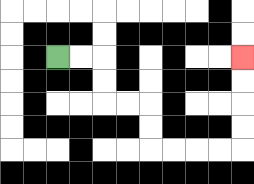{'start': '[2, 2]', 'end': '[10, 2]', 'path_directions': 'R,R,D,D,R,R,D,D,R,R,R,R,U,U,U,U', 'path_coordinates': '[[2, 2], [3, 2], [4, 2], [4, 3], [4, 4], [5, 4], [6, 4], [6, 5], [6, 6], [7, 6], [8, 6], [9, 6], [10, 6], [10, 5], [10, 4], [10, 3], [10, 2]]'}